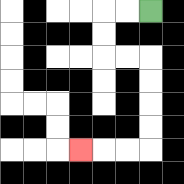{'start': '[6, 0]', 'end': '[3, 6]', 'path_directions': 'L,L,D,D,R,R,D,D,D,D,L,L,L', 'path_coordinates': '[[6, 0], [5, 0], [4, 0], [4, 1], [4, 2], [5, 2], [6, 2], [6, 3], [6, 4], [6, 5], [6, 6], [5, 6], [4, 6], [3, 6]]'}